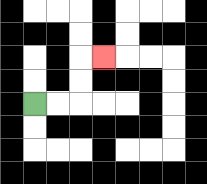{'start': '[1, 4]', 'end': '[4, 2]', 'path_directions': 'R,R,U,U,R', 'path_coordinates': '[[1, 4], [2, 4], [3, 4], [3, 3], [3, 2], [4, 2]]'}